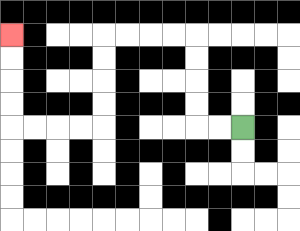{'start': '[10, 5]', 'end': '[0, 1]', 'path_directions': 'L,L,U,U,U,U,L,L,L,L,D,D,D,D,L,L,L,L,U,U,U,U', 'path_coordinates': '[[10, 5], [9, 5], [8, 5], [8, 4], [8, 3], [8, 2], [8, 1], [7, 1], [6, 1], [5, 1], [4, 1], [4, 2], [4, 3], [4, 4], [4, 5], [3, 5], [2, 5], [1, 5], [0, 5], [0, 4], [0, 3], [0, 2], [0, 1]]'}